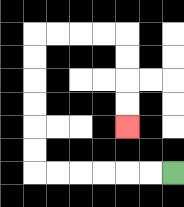{'start': '[7, 7]', 'end': '[5, 5]', 'path_directions': 'L,L,L,L,L,L,U,U,U,U,U,U,R,R,R,R,D,D,D,D', 'path_coordinates': '[[7, 7], [6, 7], [5, 7], [4, 7], [3, 7], [2, 7], [1, 7], [1, 6], [1, 5], [1, 4], [1, 3], [1, 2], [1, 1], [2, 1], [3, 1], [4, 1], [5, 1], [5, 2], [5, 3], [5, 4], [5, 5]]'}